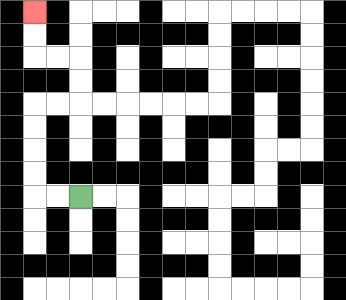{'start': '[3, 8]', 'end': '[1, 0]', 'path_directions': 'L,L,U,U,U,U,R,R,U,U,L,L,U,U', 'path_coordinates': '[[3, 8], [2, 8], [1, 8], [1, 7], [1, 6], [1, 5], [1, 4], [2, 4], [3, 4], [3, 3], [3, 2], [2, 2], [1, 2], [1, 1], [1, 0]]'}